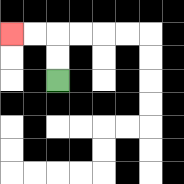{'start': '[2, 3]', 'end': '[0, 1]', 'path_directions': 'U,U,L,L', 'path_coordinates': '[[2, 3], [2, 2], [2, 1], [1, 1], [0, 1]]'}